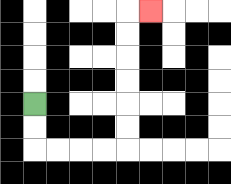{'start': '[1, 4]', 'end': '[6, 0]', 'path_directions': 'D,D,R,R,R,R,U,U,U,U,U,U,R', 'path_coordinates': '[[1, 4], [1, 5], [1, 6], [2, 6], [3, 6], [4, 6], [5, 6], [5, 5], [5, 4], [5, 3], [5, 2], [5, 1], [5, 0], [6, 0]]'}